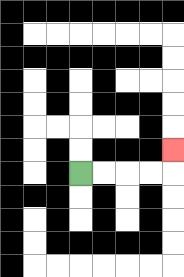{'start': '[3, 7]', 'end': '[7, 6]', 'path_directions': 'R,R,R,R,U', 'path_coordinates': '[[3, 7], [4, 7], [5, 7], [6, 7], [7, 7], [7, 6]]'}